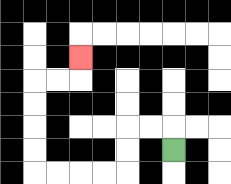{'start': '[7, 6]', 'end': '[3, 2]', 'path_directions': 'U,L,L,D,D,L,L,L,L,U,U,U,U,R,R,U', 'path_coordinates': '[[7, 6], [7, 5], [6, 5], [5, 5], [5, 6], [5, 7], [4, 7], [3, 7], [2, 7], [1, 7], [1, 6], [1, 5], [1, 4], [1, 3], [2, 3], [3, 3], [3, 2]]'}